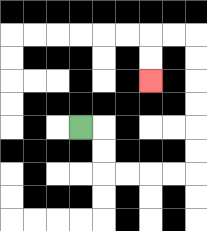{'start': '[3, 5]', 'end': '[6, 3]', 'path_directions': 'R,D,D,R,R,R,R,U,U,U,U,U,U,L,L,D,D', 'path_coordinates': '[[3, 5], [4, 5], [4, 6], [4, 7], [5, 7], [6, 7], [7, 7], [8, 7], [8, 6], [8, 5], [8, 4], [8, 3], [8, 2], [8, 1], [7, 1], [6, 1], [6, 2], [6, 3]]'}